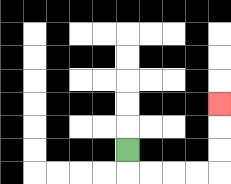{'start': '[5, 6]', 'end': '[9, 4]', 'path_directions': 'D,R,R,R,R,U,U,U', 'path_coordinates': '[[5, 6], [5, 7], [6, 7], [7, 7], [8, 7], [9, 7], [9, 6], [9, 5], [9, 4]]'}